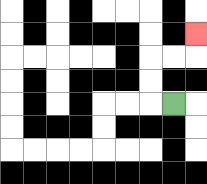{'start': '[7, 4]', 'end': '[8, 1]', 'path_directions': 'L,U,U,R,R,U', 'path_coordinates': '[[7, 4], [6, 4], [6, 3], [6, 2], [7, 2], [8, 2], [8, 1]]'}